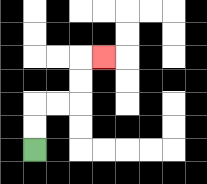{'start': '[1, 6]', 'end': '[4, 2]', 'path_directions': 'U,U,R,R,U,U,R', 'path_coordinates': '[[1, 6], [1, 5], [1, 4], [2, 4], [3, 4], [3, 3], [3, 2], [4, 2]]'}